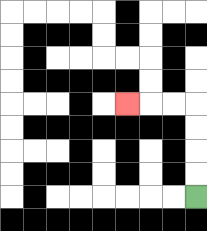{'start': '[8, 8]', 'end': '[5, 4]', 'path_directions': 'U,U,U,U,L,L,L', 'path_coordinates': '[[8, 8], [8, 7], [8, 6], [8, 5], [8, 4], [7, 4], [6, 4], [5, 4]]'}